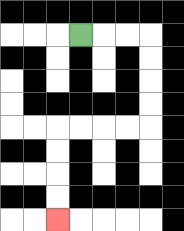{'start': '[3, 1]', 'end': '[2, 9]', 'path_directions': 'R,R,R,D,D,D,D,L,L,L,L,D,D,D,D', 'path_coordinates': '[[3, 1], [4, 1], [5, 1], [6, 1], [6, 2], [6, 3], [6, 4], [6, 5], [5, 5], [4, 5], [3, 5], [2, 5], [2, 6], [2, 7], [2, 8], [2, 9]]'}